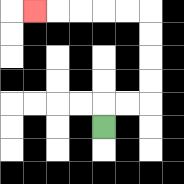{'start': '[4, 5]', 'end': '[1, 0]', 'path_directions': 'U,R,R,U,U,U,U,L,L,L,L,L', 'path_coordinates': '[[4, 5], [4, 4], [5, 4], [6, 4], [6, 3], [6, 2], [6, 1], [6, 0], [5, 0], [4, 0], [3, 0], [2, 0], [1, 0]]'}